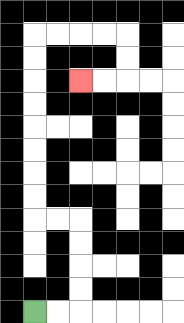{'start': '[1, 13]', 'end': '[3, 3]', 'path_directions': 'R,R,U,U,U,U,L,L,U,U,U,U,U,U,U,U,R,R,R,R,D,D,L,L', 'path_coordinates': '[[1, 13], [2, 13], [3, 13], [3, 12], [3, 11], [3, 10], [3, 9], [2, 9], [1, 9], [1, 8], [1, 7], [1, 6], [1, 5], [1, 4], [1, 3], [1, 2], [1, 1], [2, 1], [3, 1], [4, 1], [5, 1], [5, 2], [5, 3], [4, 3], [3, 3]]'}